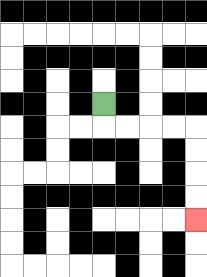{'start': '[4, 4]', 'end': '[8, 9]', 'path_directions': 'D,R,R,R,R,D,D,D,D', 'path_coordinates': '[[4, 4], [4, 5], [5, 5], [6, 5], [7, 5], [8, 5], [8, 6], [8, 7], [8, 8], [8, 9]]'}